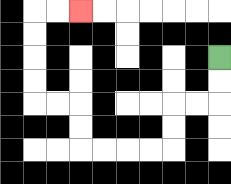{'start': '[9, 2]', 'end': '[3, 0]', 'path_directions': 'D,D,L,L,D,D,L,L,L,L,U,U,L,L,U,U,U,U,R,R', 'path_coordinates': '[[9, 2], [9, 3], [9, 4], [8, 4], [7, 4], [7, 5], [7, 6], [6, 6], [5, 6], [4, 6], [3, 6], [3, 5], [3, 4], [2, 4], [1, 4], [1, 3], [1, 2], [1, 1], [1, 0], [2, 0], [3, 0]]'}